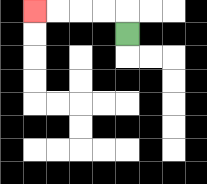{'start': '[5, 1]', 'end': '[1, 0]', 'path_directions': 'U,L,L,L,L', 'path_coordinates': '[[5, 1], [5, 0], [4, 0], [3, 0], [2, 0], [1, 0]]'}